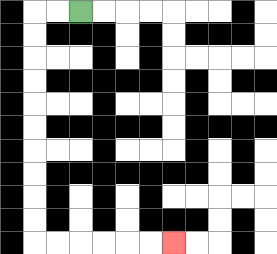{'start': '[3, 0]', 'end': '[7, 10]', 'path_directions': 'L,L,D,D,D,D,D,D,D,D,D,D,R,R,R,R,R,R', 'path_coordinates': '[[3, 0], [2, 0], [1, 0], [1, 1], [1, 2], [1, 3], [1, 4], [1, 5], [1, 6], [1, 7], [1, 8], [1, 9], [1, 10], [2, 10], [3, 10], [4, 10], [5, 10], [6, 10], [7, 10]]'}